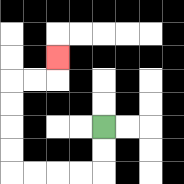{'start': '[4, 5]', 'end': '[2, 2]', 'path_directions': 'D,D,L,L,L,L,U,U,U,U,R,R,U', 'path_coordinates': '[[4, 5], [4, 6], [4, 7], [3, 7], [2, 7], [1, 7], [0, 7], [0, 6], [0, 5], [0, 4], [0, 3], [1, 3], [2, 3], [2, 2]]'}